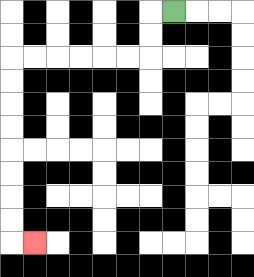{'start': '[7, 0]', 'end': '[1, 10]', 'path_directions': 'L,D,D,L,L,L,L,L,L,D,D,D,D,D,D,D,D,R', 'path_coordinates': '[[7, 0], [6, 0], [6, 1], [6, 2], [5, 2], [4, 2], [3, 2], [2, 2], [1, 2], [0, 2], [0, 3], [0, 4], [0, 5], [0, 6], [0, 7], [0, 8], [0, 9], [0, 10], [1, 10]]'}